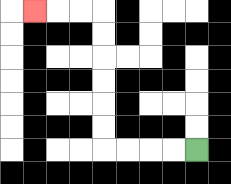{'start': '[8, 6]', 'end': '[1, 0]', 'path_directions': 'L,L,L,L,U,U,U,U,U,U,L,L,L', 'path_coordinates': '[[8, 6], [7, 6], [6, 6], [5, 6], [4, 6], [4, 5], [4, 4], [4, 3], [4, 2], [4, 1], [4, 0], [3, 0], [2, 0], [1, 0]]'}